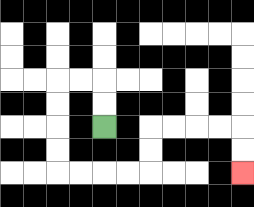{'start': '[4, 5]', 'end': '[10, 7]', 'path_directions': 'U,U,L,L,D,D,D,D,R,R,R,R,U,U,R,R,R,R,D,D', 'path_coordinates': '[[4, 5], [4, 4], [4, 3], [3, 3], [2, 3], [2, 4], [2, 5], [2, 6], [2, 7], [3, 7], [4, 7], [5, 7], [6, 7], [6, 6], [6, 5], [7, 5], [8, 5], [9, 5], [10, 5], [10, 6], [10, 7]]'}